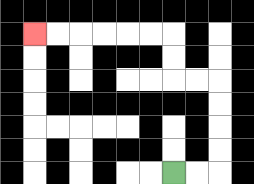{'start': '[7, 7]', 'end': '[1, 1]', 'path_directions': 'R,R,U,U,U,U,L,L,U,U,L,L,L,L,L,L', 'path_coordinates': '[[7, 7], [8, 7], [9, 7], [9, 6], [9, 5], [9, 4], [9, 3], [8, 3], [7, 3], [7, 2], [7, 1], [6, 1], [5, 1], [4, 1], [3, 1], [2, 1], [1, 1]]'}